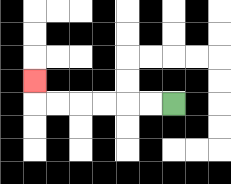{'start': '[7, 4]', 'end': '[1, 3]', 'path_directions': 'L,L,L,L,L,L,U', 'path_coordinates': '[[7, 4], [6, 4], [5, 4], [4, 4], [3, 4], [2, 4], [1, 4], [1, 3]]'}